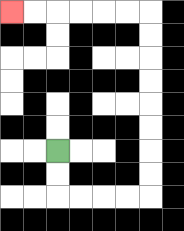{'start': '[2, 6]', 'end': '[0, 0]', 'path_directions': 'D,D,R,R,R,R,U,U,U,U,U,U,U,U,L,L,L,L,L,L', 'path_coordinates': '[[2, 6], [2, 7], [2, 8], [3, 8], [4, 8], [5, 8], [6, 8], [6, 7], [6, 6], [6, 5], [6, 4], [6, 3], [6, 2], [6, 1], [6, 0], [5, 0], [4, 0], [3, 0], [2, 0], [1, 0], [0, 0]]'}